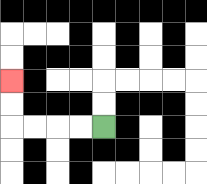{'start': '[4, 5]', 'end': '[0, 3]', 'path_directions': 'L,L,L,L,U,U', 'path_coordinates': '[[4, 5], [3, 5], [2, 5], [1, 5], [0, 5], [0, 4], [0, 3]]'}